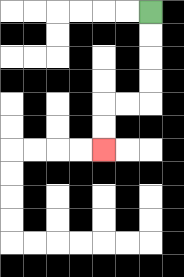{'start': '[6, 0]', 'end': '[4, 6]', 'path_directions': 'D,D,D,D,L,L,D,D', 'path_coordinates': '[[6, 0], [6, 1], [6, 2], [6, 3], [6, 4], [5, 4], [4, 4], [4, 5], [4, 6]]'}